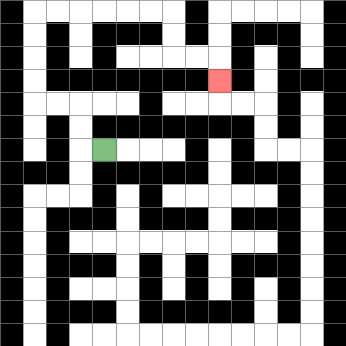{'start': '[4, 6]', 'end': '[9, 3]', 'path_directions': 'L,U,U,L,L,U,U,U,U,R,R,R,R,R,R,D,D,R,R,D', 'path_coordinates': '[[4, 6], [3, 6], [3, 5], [3, 4], [2, 4], [1, 4], [1, 3], [1, 2], [1, 1], [1, 0], [2, 0], [3, 0], [4, 0], [5, 0], [6, 0], [7, 0], [7, 1], [7, 2], [8, 2], [9, 2], [9, 3]]'}